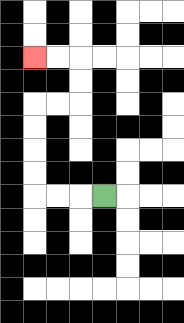{'start': '[4, 8]', 'end': '[1, 2]', 'path_directions': 'L,L,L,U,U,U,U,R,R,U,U,L,L', 'path_coordinates': '[[4, 8], [3, 8], [2, 8], [1, 8], [1, 7], [1, 6], [1, 5], [1, 4], [2, 4], [3, 4], [3, 3], [3, 2], [2, 2], [1, 2]]'}